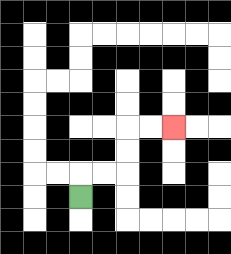{'start': '[3, 8]', 'end': '[7, 5]', 'path_directions': 'U,R,R,U,U,R,R', 'path_coordinates': '[[3, 8], [3, 7], [4, 7], [5, 7], [5, 6], [5, 5], [6, 5], [7, 5]]'}